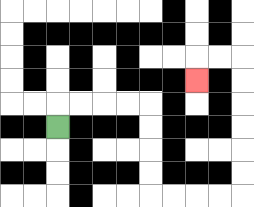{'start': '[2, 5]', 'end': '[8, 3]', 'path_directions': 'U,R,R,R,R,D,D,D,D,R,R,R,R,U,U,U,U,U,U,L,L,D', 'path_coordinates': '[[2, 5], [2, 4], [3, 4], [4, 4], [5, 4], [6, 4], [6, 5], [6, 6], [6, 7], [6, 8], [7, 8], [8, 8], [9, 8], [10, 8], [10, 7], [10, 6], [10, 5], [10, 4], [10, 3], [10, 2], [9, 2], [8, 2], [8, 3]]'}